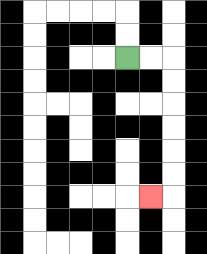{'start': '[5, 2]', 'end': '[6, 8]', 'path_directions': 'R,R,D,D,D,D,D,D,L', 'path_coordinates': '[[5, 2], [6, 2], [7, 2], [7, 3], [7, 4], [7, 5], [7, 6], [7, 7], [7, 8], [6, 8]]'}